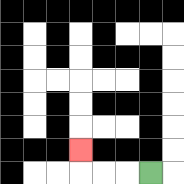{'start': '[6, 7]', 'end': '[3, 6]', 'path_directions': 'L,L,L,U', 'path_coordinates': '[[6, 7], [5, 7], [4, 7], [3, 7], [3, 6]]'}